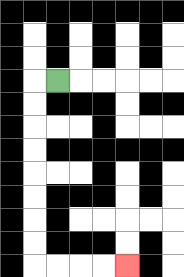{'start': '[2, 3]', 'end': '[5, 11]', 'path_directions': 'L,D,D,D,D,D,D,D,D,R,R,R,R', 'path_coordinates': '[[2, 3], [1, 3], [1, 4], [1, 5], [1, 6], [1, 7], [1, 8], [1, 9], [1, 10], [1, 11], [2, 11], [3, 11], [4, 11], [5, 11]]'}